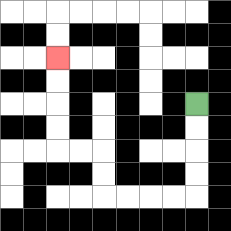{'start': '[8, 4]', 'end': '[2, 2]', 'path_directions': 'D,D,D,D,L,L,L,L,U,U,L,L,U,U,U,U', 'path_coordinates': '[[8, 4], [8, 5], [8, 6], [8, 7], [8, 8], [7, 8], [6, 8], [5, 8], [4, 8], [4, 7], [4, 6], [3, 6], [2, 6], [2, 5], [2, 4], [2, 3], [2, 2]]'}